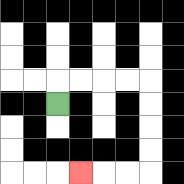{'start': '[2, 4]', 'end': '[3, 7]', 'path_directions': 'U,R,R,R,R,D,D,D,D,L,L,L', 'path_coordinates': '[[2, 4], [2, 3], [3, 3], [4, 3], [5, 3], [6, 3], [6, 4], [6, 5], [6, 6], [6, 7], [5, 7], [4, 7], [3, 7]]'}